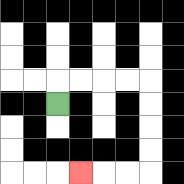{'start': '[2, 4]', 'end': '[3, 7]', 'path_directions': 'U,R,R,R,R,D,D,D,D,L,L,L', 'path_coordinates': '[[2, 4], [2, 3], [3, 3], [4, 3], [5, 3], [6, 3], [6, 4], [6, 5], [6, 6], [6, 7], [5, 7], [4, 7], [3, 7]]'}